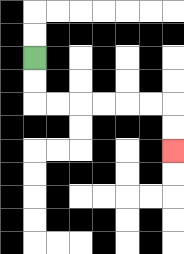{'start': '[1, 2]', 'end': '[7, 6]', 'path_directions': 'D,D,R,R,R,R,R,R,D,D', 'path_coordinates': '[[1, 2], [1, 3], [1, 4], [2, 4], [3, 4], [4, 4], [5, 4], [6, 4], [7, 4], [7, 5], [7, 6]]'}